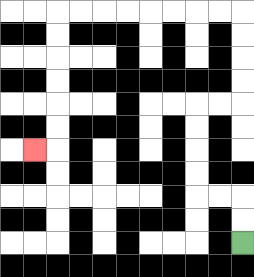{'start': '[10, 10]', 'end': '[1, 6]', 'path_directions': 'U,U,L,L,U,U,U,U,R,R,U,U,U,U,L,L,L,L,L,L,L,L,D,D,D,D,D,D,L', 'path_coordinates': '[[10, 10], [10, 9], [10, 8], [9, 8], [8, 8], [8, 7], [8, 6], [8, 5], [8, 4], [9, 4], [10, 4], [10, 3], [10, 2], [10, 1], [10, 0], [9, 0], [8, 0], [7, 0], [6, 0], [5, 0], [4, 0], [3, 0], [2, 0], [2, 1], [2, 2], [2, 3], [2, 4], [2, 5], [2, 6], [1, 6]]'}